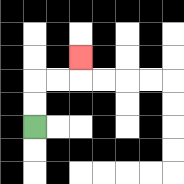{'start': '[1, 5]', 'end': '[3, 2]', 'path_directions': 'U,U,R,R,U', 'path_coordinates': '[[1, 5], [1, 4], [1, 3], [2, 3], [3, 3], [3, 2]]'}